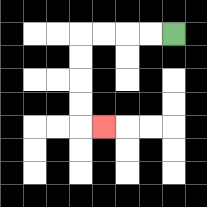{'start': '[7, 1]', 'end': '[4, 5]', 'path_directions': 'L,L,L,L,D,D,D,D,R', 'path_coordinates': '[[7, 1], [6, 1], [5, 1], [4, 1], [3, 1], [3, 2], [3, 3], [3, 4], [3, 5], [4, 5]]'}